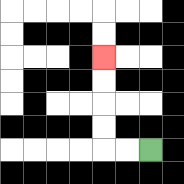{'start': '[6, 6]', 'end': '[4, 2]', 'path_directions': 'L,L,U,U,U,U', 'path_coordinates': '[[6, 6], [5, 6], [4, 6], [4, 5], [4, 4], [4, 3], [4, 2]]'}